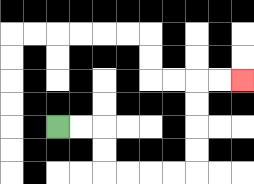{'start': '[2, 5]', 'end': '[10, 3]', 'path_directions': 'R,R,D,D,R,R,R,R,U,U,U,U,R,R', 'path_coordinates': '[[2, 5], [3, 5], [4, 5], [4, 6], [4, 7], [5, 7], [6, 7], [7, 7], [8, 7], [8, 6], [8, 5], [8, 4], [8, 3], [9, 3], [10, 3]]'}